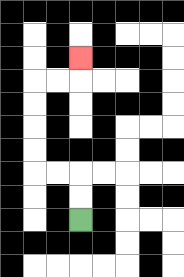{'start': '[3, 9]', 'end': '[3, 2]', 'path_directions': 'U,U,L,L,U,U,U,U,R,R,U', 'path_coordinates': '[[3, 9], [3, 8], [3, 7], [2, 7], [1, 7], [1, 6], [1, 5], [1, 4], [1, 3], [2, 3], [3, 3], [3, 2]]'}